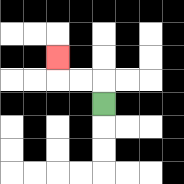{'start': '[4, 4]', 'end': '[2, 2]', 'path_directions': 'U,L,L,U', 'path_coordinates': '[[4, 4], [4, 3], [3, 3], [2, 3], [2, 2]]'}